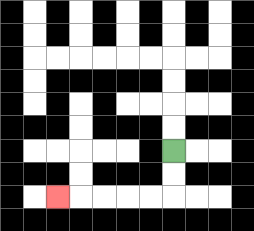{'start': '[7, 6]', 'end': '[2, 8]', 'path_directions': 'D,D,L,L,L,L,L', 'path_coordinates': '[[7, 6], [7, 7], [7, 8], [6, 8], [5, 8], [4, 8], [3, 8], [2, 8]]'}